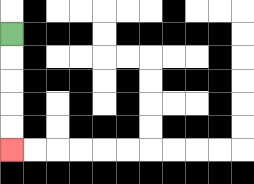{'start': '[0, 1]', 'end': '[0, 6]', 'path_directions': 'D,D,D,D,D', 'path_coordinates': '[[0, 1], [0, 2], [0, 3], [0, 4], [0, 5], [0, 6]]'}